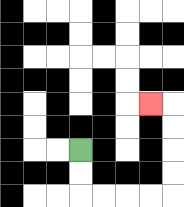{'start': '[3, 6]', 'end': '[6, 4]', 'path_directions': 'D,D,R,R,R,R,U,U,U,U,L', 'path_coordinates': '[[3, 6], [3, 7], [3, 8], [4, 8], [5, 8], [6, 8], [7, 8], [7, 7], [7, 6], [7, 5], [7, 4], [6, 4]]'}